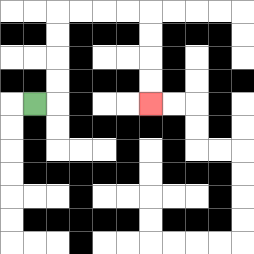{'start': '[1, 4]', 'end': '[6, 4]', 'path_directions': 'R,U,U,U,U,R,R,R,R,D,D,D,D', 'path_coordinates': '[[1, 4], [2, 4], [2, 3], [2, 2], [2, 1], [2, 0], [3, 0], [4, 0], [5, 0], [6, 0], [6, 1], [6, 2], [6, 3], [6, 4]]'}